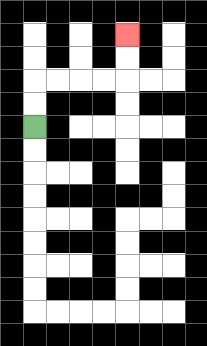{'start': '[1, 5]', 'end': '[5, 1]', 'path_directions': 'U,U,R,R,R,R,U,U', 'path_coordinates': '[[1, 5], [1, 4], [1, 3], [2, 3], [3, 3], [4, 3], [5, 3], [5, 2], [5, 1]]'}